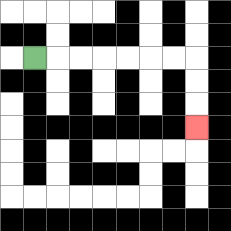{'start': '[1, 2]', 'end': '[8, 5]', 'path_directions': 'R,R,R,R,R,R,R,D,D,D', 'path_coordinates': '[[1, 2], [2, 2], [3, 2], [4, 2], [5, 2], [6, 2], [7, 2], [8, 2], [8, 3], [8, 4], [8, 5]]'}